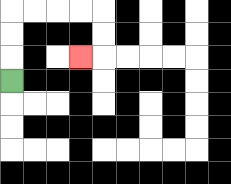{'start': '[0, 3]', 'end': '[3, 2]', 'path_directions': 'U,U,U,R,R,R,R,D,D,L', 'path_coordinates': '[[0, 3], [0, 2], [0, 1], [0, 0], [1, 0], [2, 0], [3, 0], [4, 0], [4, 1], [4, 2], [3, 2]]'}